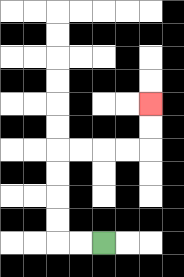{'start': '[4, 10]', 'end': '[6, 4]', 'path_directions': 'L,L,U,U,U,U,R,R,R,R,U,U', 'path_coordinates': '[[4, 10], [3, 10], [2, 10], [2, 9], [2, 8], [2, 7], [2, 6], [3, 6], [4, 6], [5, 6], [6, 6], [6, 5], [6, 4]]'}